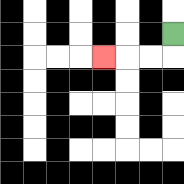{'start': '[7, 1]', 'end': '[4, 2]', 'path_directions': 'D,L,L,L', 'path_coordinates': '[[7, 1], [7, 2], [6, 2], [5, 2], [4, 2]]'}